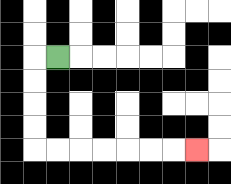{'start': '[2, 2]', 'end': '[8, 6]', 'path_directions': 'L,D,D,D,D,R,R,R,R,R,R,R', 'path_coordinates': '[[2, 2], [1, 2], [1, 3], [1, 4], [1, 5], [1, 6], [2, 6], [3, 6], [4, 6], [5, 6], [6, 6], [7, 6], [8, 6]]'}